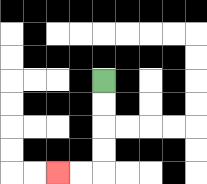{'start': '[4, 3]', 'end': '[2, 7]', 'path_directions': 'D,D,D,D,L,L', 'path_coordinates': '[[4, 3], [4, 4], [4, 5], [4, 6], [4, 7], [3, 7], [2, 7]]'}